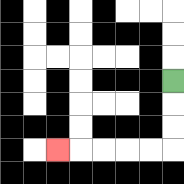{'start': '[7, 3]', 'end': '[2, 6]', 'path_directions': 'D,D,D,L,L,L,L,L', 'path_coordinates': '[[7, 3], [7, 4], [7, 5], [7, 6], [6, 6], [5, 6], [4, 6], [3, 6], [2, 6]]'}